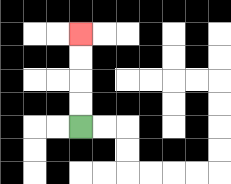{'start': '[3, 5]', 'end': '[3, 1]', 'path_directions': 'U,U,U,U', 'path_coordinates': '[[3, 5], [3, 4], [3, 3], [3, 2], [3, 1]]'}